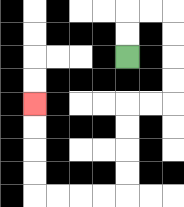{'start': '[5, 2]', 'end': '[1, 4]', 'path_directions': 'U,U,R,R,D,D,D,D,L,L,D,D,D,D,L,L,L,L,U,U,U,U', 'path_coordinates': '[[5, 2], [5, 1], [5, 0], [6, 0], [7, 0], [7, 1], [7, 2], [7, 3], [7, 4], [6, 4], [5, 4], [5, 5], [5, 6], [5, 7], [5, 8], [4, 8], [3, 8], [2, 8], [1, 8], [1, 7], [1, 6], [1, 5], [1, 4]]'}